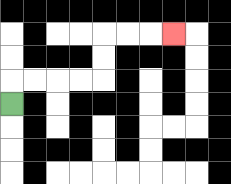{'start': '[0, 4]', 'end': '[7, 1]', 'path_directions': 'U,R,R,R,R,U,U,R,R,R', 'path_coordinates': '[[0, 4], [0, 3], [1, 3], [2, 3], [3, 3], [4, 3], [4, 2], [4, 1], [5, 1], [6, 1], [7, 1]]'}